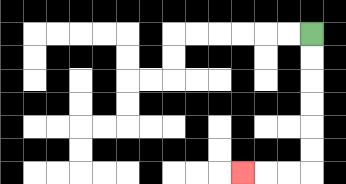{'start': '[13, 1]', 'end': '[10, 7]', 'path_directions': 'D,D,D,D,D,D,L,L,L', 'path_coordinates': '[[13, 1], [13, 2], [13, 3], [13, 4], [13, 5], [13, 6], [13, 7], [12, 7], [11, 7], [10, 7]]'}